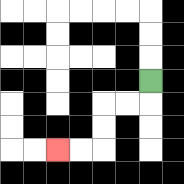{'start': '[6, 3]', 'end': '[2, 6]', 'path_directions': 'D,L,L,D,D,L,L', 'path_coordinates': '[[6, 3], [6, 4], [5, 4], [4, 4], [4, 5], [4, 6], [3, 6], [2, 6]]'}